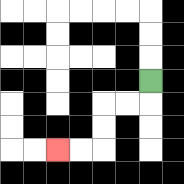{'start': '[6, 3]', 'end': '[2, 6]', 'path_directions': 'D,L,L,D,D,L,L', 'path_coordinates': '[[6, 3], [6, 4], [5, 4], [4, 4], [4, 5], [4, 6], [3, 6], [2, 6]]'}